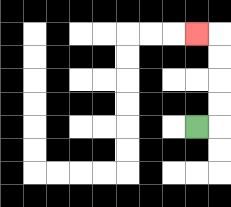{'start': '[8, 5]', 'end': '[8, 1]', 'path_directions': 'R,U,U,U,U,L', 'path_coordinates': '[[8, 5], [9, 5], [9, 4], [9, 3], [9, 2], [9, 1], [8, 1]]'}